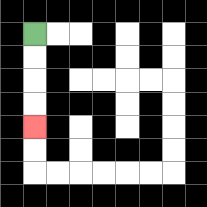{'start': '[1, 1]', 'end': '[1, 5]', 'path_directions': 'D,D,D,D', 'path_coordinates': '[[1, 1], [1, 2], [1, 3], [1, 4], [1, 5]]'}